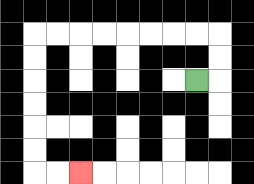{'start': '[8, 3]', 'end': '[3, 7]', 'path_directions': 'R,U,U,L,L,L,L,L,L,L,L,D,D,D,D,D,D,R,R', 'path_coordinates': '[[8, 3], [9, 3], [9, 2], [9, 1], [8, 1], [7, 1], [6, 1], [5, 1], [4, 1], [3, 1], [2, 1], [1, 1], [1, 2], [1, 3], [1, 4], [1, 5], [1, 6], [1, 7], [2, 7], [3, 7]]'}